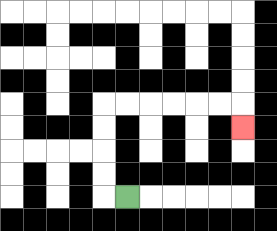{'start': '[5, 8]', 'end': '[10, 5]', 'path_directions': 'L,U,U,U,U,R,R,R,R,R,R,D', 'path_coordinates': '[[5, 8], [4, 8], [4, 7], [4, 6], [4, 5], [4, 4], [5, 4], [6, 4], [7, 4], [8, 4], [9, 4], [10, 4], [10, 5]]'}